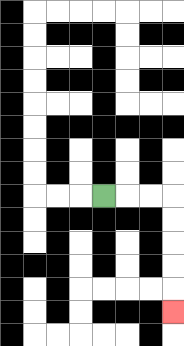{'start': '[4, 8]', 'end': '[7, 13]', 'path_directions': 'R,R,R,D,D,D,D,D', 'path_coordinates': '[[4, 8], [5, 8], [6, 8], [7, 8], [7, 9], [7, 10], [7, 11], [7, 12], [7, 13]]'}